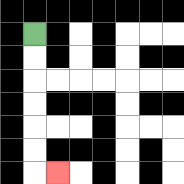{'start': '[1, 1]', 'end': '[2, 7]', 'path_directions': 'D,D,D,D,D,D,R', 'path_coordinates': '[[1, 1], [1, 2], [1, 3], [1, 4], [1, 5], [1, 6], [1, 7], [2, 7]]'}